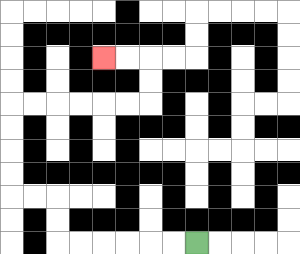{'start': '[8, 10]', 'end': '[4, 2]', 'path_directions': 'L,L,L,L,L,L,U,U,L,L,U,U,U,U,R,R,R,R,R,R,U,U,L,L', 'path_coordinates': '[[8, 10], [7, 10], [6, 10], [5, 10], [4, 10], [3, 10], [2, 10], [2, 9], [2, 8], [1, 8], [0, 8], [0, 7], [0, 6], [0, 5], [0, 4], [1, 4], [2, 4], [3, 4], [4, 4], [5, 4], [6, 4], [6, 3], [6, 2], [5, 2], [4, 2]]'}